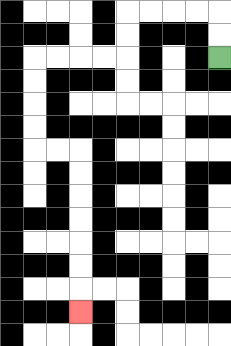{'start': '[9, 2]', 'end': '[3, 13]', 'path_directions': 'U,U,L,L,L,L,D,D,L,L,L,L,D,D,D,D,R,R,D,D,D,D,D,D,D', 'path_coordinates': '[[9, 2], [9, 1], [9, 0], [8, 0], [7, 0], [6, 0], [5, 0], [5, 1], [5, 2], [4, 2], [3, 2], [2, 2], [1, 2], [1, 3], [1, 4], [1, 5], [1, 6], [2, 6], [3, 6], [3, 7], [3, 8], [3, 9], [3, 10], [3, 11], [3, 12], [3, 13]]'}